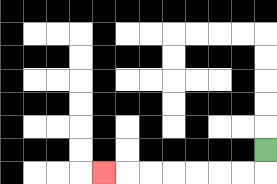{'start': '[11, 6]', 'end': '[4, 7]', 'path_directions': 'D,L,L,L,L,L,L,L', 'path_coordinates': '[[11, 6], [11, 7], [10, 7], [9, 7], [8, 7], [7, 7], [6, 7], [5, 7], [4, 7]]'}